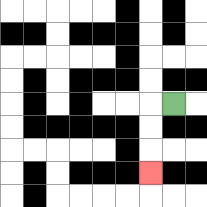{'start': '[7, 4]', 'end': '[6, 7]', 'path_directions': 'L,D,D,D', 'path_coordinates': '[[7, 4], [6, 4], [6, 5], [6, 6], [6, 7]]'}